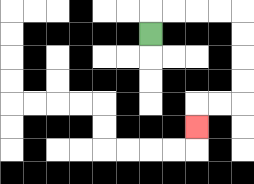{'start': '[6, 1]', 'end': '[8, 5]', 'path_directions': 'U,R,R,R,R,D,D,D,D,L,L,D', 'path_coordinates': '[[6, 1], [6, 0], [7, 0], [8, 0], [9, 0], [10, 0], [10, 1], [10, 2], [10, 3], [10, 4], [9, 4], [8, 4], [8, 5]]'}